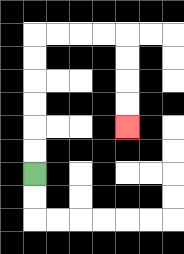{'start': '[1, 7]', 'end': '[5, 5]', 'path_directions': 'U,U,U,U,U,U,R,R,R,R,D,D,D,D', 'path_coordinates': '[[1, 7], [1, 6], [1, 5], [1, 4], [1, 3], [1, 2], [1, 1], [2, 1], [3, 1], [4, 1], [5, 1], [5, 2], [5, 3], [5, 4], [5, 5]]'}